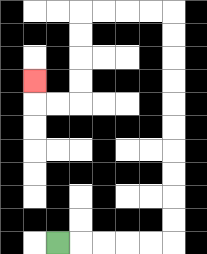{'start': '[2, 10]', 'end': '[1, 3]', 'path_directions': 'R,R,R,R,R,U,U,U,U,U,U,U,U,U,U,L,L,L,L,D,D,D,D,L,L,U', 'path_coordinates': '[[2, 10], [3, 10], [4, 10], [5, 10], [6, 10], [7, 10], [7, 9], [7, 8], [7, 7], [7, 6], [7, 5], [7, 4], [7, 3], [7, 2], [7, 1], [7, 0], [6, 0], [5, 0], [4, 0], [3, 0], [3, 1], [3, 2], [3, 3], [3, 4], [2, 4], [1, 4], [1, 3]]'}